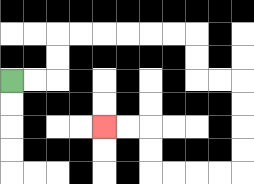{'start': '[0, 3]', 'end': '[4, 5]', 'path_directions': 'R,R,U,U,R,R,R,R,R,R,D,D,R,R,D,D,D,D,L,L,L,L,U,U,L,L', 'path_coordinates': '[[0, 3], [1, 3], [2, 3], [2, 2], [2, 1], [3, 1], [4, 1], [5, 1], [6, 1], [7, 1], [8, 1], [8, 2], [8, 3], [9, 3], [10, 3], [10, 4], [10, 5], [10, 6], [10, 7], [9, 7], [8, 7], [7, 7], [6, 7], [6, 6], [6, 5], [5, 5], [4, 5]]'}